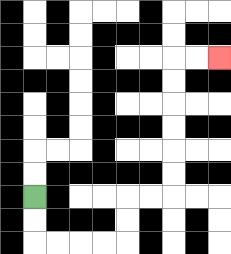{'start': '[1, 8]', 'end': '[9, 2]', 'path_directions': 'D,D,R,R,R,R,U,U,R,R,U,U,U,U,U,U,R,R', 'path_coordinates': '[[1, 8], [1, 9], [1, 10], [2, 10], [3, 10], [4, 10], [5, 10], [5, 9], [5, 8], [6, 8], [7, 8], [7, 7], [7, 6], [7, 5], [7, 4], [7, 3], [7, 2], [8, 2], [9, 2]]'}